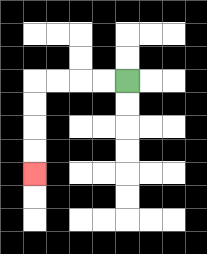{'start': '[5, 3]', 'end': '[1, 7]', 'path_directions': 'L,L,L,L,D,D,D,D', 'path_coordinates': '[[5, 3], [4, 3], [3, 3], [2, 3], [1, 3], [1, 4], [1, 5], [1, 6], [1, 7]]'}